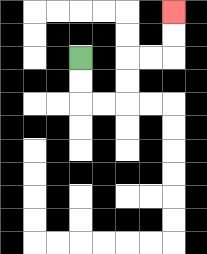{'start': '[3, 2]', 'end': '[7, 0]', 'path_directions': 'D,D,R,R,U,U,R,R,U,U', 'path_coordinates': '[[3, 2], [3, 3], [3, 4], [4, 4], [5, 4], [5, 3], [5, 2], [6, 2], [7, 2], [7, 1], [7, 0]]'}